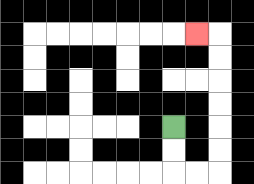{'start': '[7, 5]', 'end': '[8, 1]', 'path_directions': 'D,D,R,R,U,U,U,U,U,U,L', 'path_coordinates': '[[7, 5], [7, 6], [7, 7], [8, 7], [9, 7], [9, 6], [9, 5], [9, 4], [9, 3], [9, 2], [9, 1], [8, 1]]'}